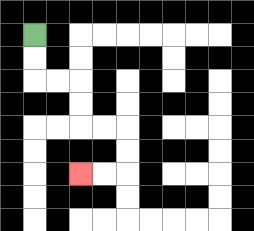{'start': '[1, 1]', 'end': '[3, 7]', 'path_directions': 'D,D,R,R,D,D,R,R,D,D,L,L', 'path_coordinates': '[[1, 1], [1, 2], [1, 3], [2, 3], [3, 3], [3, 4], [3, 5], [4, 5], [5, 5], [5, 6], [5, 7], [4, 7], [3, 7]]'}